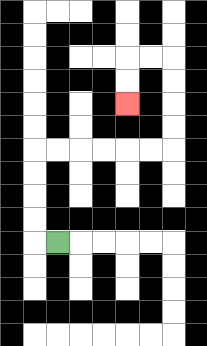{'start': '[2, 10]', 'end': '[5, 4]', 'path_directions': 'L,U,U,U,U,R,R,R,R,R,R,U,U,U,U,L,L,D,D', 'path_coordinates': '[[2, 10], [1, 10], [1, 9], [1, 8], [1, 7], [1, 6], [2, 6], [3, 6], [4, 6], [5, 6], [6, 6], [7, 6], [7, 5], [7, 4], [7, 3], [7, 2], [6, 2], [5, 2], [5, 3], [5, 4]]'}